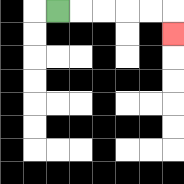{'start': '[2, 0]', 'end': '[7, 1]', 'path_directions': 'R,R,R,R,R,D', 'path_coordinates': '[[2, 0], [3, 0], [4, 0], [5, 0], [6, 0], [7, 0], [7, 1]]'}